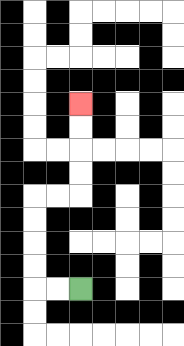{'start': '[3, 12]', 'end': '[3, 4]', 'path_directions': 'L,L,U,U,U,U,R,R,U,U,U,U', 'path_coordinates': '[[3, 12], [2, 12], [1, 12], [1, 11], [1, 10], [1, 9], [1, 8], [2, 8], [3, 8], [3, 7], [3, 6], [3, 5], [3, 4]]'}